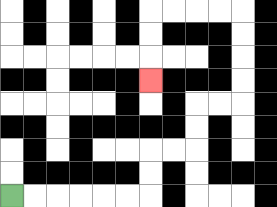{'start': '[0, 8]', 'end': '[6, 3]', 'path_directions': 'R,R,R,R,R,R,U,U,R,R,U,U,R,R,U,U,U,U,L,L,L,L,D,D,D', 'path_coordinates': '[[0, 8], [1, 8], [2, 8], [3, 8], [4, 8], [5, 8], [6, 8], [6, 7], [6, 6], [7, 6], [8, 6], [8, 5], [8, 4], [9, 4], [10, 4], [10, 3], [10, 2], [10, 1], [10, 0], [9, 0], [8, 0], [7, 0], [6, 0], [6, 1], [6, 2], [6, 3]]'}